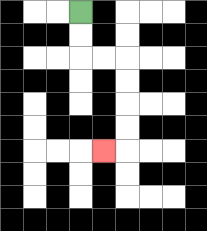{'start': '[3, 0]', 'end': '[4, 6]', 'path_directions': 'D,D,R,R,D,D,D,D,L', 'path_coordinates': '[[3, 0], [3, 1], [3, 2], [4, 2], [5, 2], [5, 3], [5, 4], [5, 5], [5, 6], [4, 6]]'}